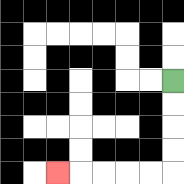{'start': '[7, 3]', 'end': '[2, 7]', 'path_directions': 'D,D,D,D,L,L,L,L,L', 'path_coordinates': '[[7, 3], [7, 4], [7, 5], [7, 6], [7, 7], [6, 7], [5, 7], [4, 7], [3, 7], [2, 7]]'}